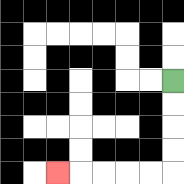{'start': '[7, 3]', 'end': '[2, 7]', 'path_directions': 'D,D,D,D,L,L,L,L,L', 'path_coordinates': '[[7, 3], [7, 4], [7, 5], [7, 6], [7, 7], [6, 7], [5, 7], [4, 7], [3, 7], [2, 7]]'}